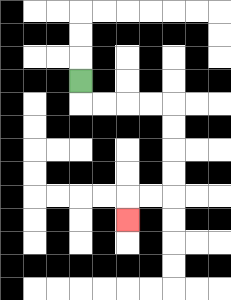{'start': '[3, 3]', 'end': '[5, 9]', 'path_directions': 'D,R,R,R,R,D,D,D,D,L,L,D', 'path_coordinates': '[[3, 3], [3, 4], [4, 4], [5, 4], [6, 4], [7, 4], [7, 5], [7, 6], [7, 7], [7, 8], [6, 8], [5, 8], [5, 9]]'}